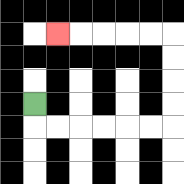{'start': '[1, 4]', 'end': '[2, 1]', 'path_directions': 'D,R,R,R,R,R,R,U,U,U,U,L,L,L,L,L', 'path_coordinates': '[[1, 4], [1, 5], [2, 5], [3, 5], [4, 5], [5, 5], [6, 5], [7, 5], [7, 4], [7, 3], [7, 2], [7, 1], [6, 1], [5, 1], [4, 1], [3, 1], [2, 1]]'}